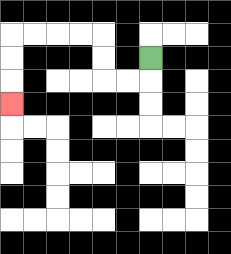{'start': '[6, 2]', 'end': '[0, 4]', 'path_directions': 'D,L,L,U,U,L,L,L,L,D,D,D', 'path_coordinates': '[[6, 2], [6, 3], [5, 3], [4, 3], [4, 2], [4, 1], [3, 1], [2, 1], [1, 1], [0, 1], [0, 2], [0, 3], [0, 4]]'}